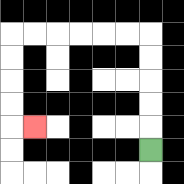{'start': '[6, 6]', 'end': '[1, 5]', 'path_directions': 'U,U,U,U,U,L,L,L,L,L,L,D,D,D,D,R', 'path_coordinates': '[[6, 6], [6, 5], [6, 4], [6, 3], [6, 2], [6, 1], [5, 1], [4, 1], [3, 1], [2, 1], [1, 1], [0, 1], [0, 2], [0, 3], [0, 4], [0, 5], [1, 5]]'}